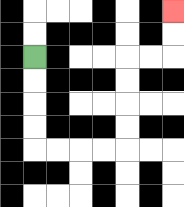{'start': '[1, 2]', 'end': '[7, 0]', 'path_directions': 'D,D,D,D,R,R,R,R,U,U,U,U,R,R,U,U', 'path_coordinates': '[[1, 2], [1, 3], [1, 4], [1, 5], [1, 6], [2, 6], [3, 6], [4, 6], [5, 6], [5, 5], [5, 4], [5, 3], [5, 2], [6, 2], [7, 2], [7, 1], [7, 0]]'}